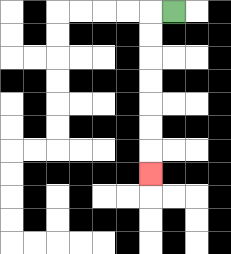{'start': '[7, 0]', 'end': '[6, 7]', 'path_directions': 'L,D,D,D,D,D,D,D', 'path_coordinates': '[[7, 0], [6, 0], [6, 1], [6, 2], [6, 3], [6, 4], [6, 5], [6, 6], [6, 7]]'}